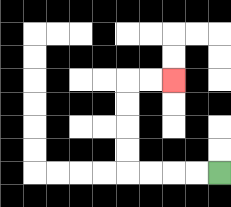{'start': '[9, 7]', 'end': '[7, 3]', 'path_directions': 'L,L,L,L,U,U,U,U,R,R', 'path_coordinates': '[[9, 7], [8, 7], [7, 7], [6, 7], [5, 7], [5, 6], [5, 5], [5, 4], [5, 3], [6, 3], [7, 3]]'}